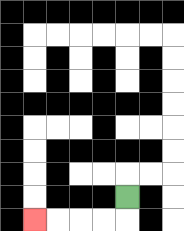{'start': '[5, 8]', 'end': '[1, 9]', 'path_directions': 'D,L,L,L,L', 'path_coordinates': '[[5, 8], [5, 9], [4, 9], [3, 9], [2, 9], [1, 9]]'}